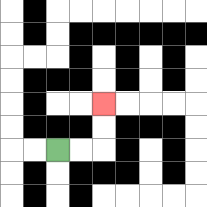{'start': '[2, 6]', 'end': '[4, 4]', 'path_directions': 'R,R,U,U', 'path_coordinates': '[[2, 6], [3, 6], [4, 6], [4, 5], [4, 4]]'}